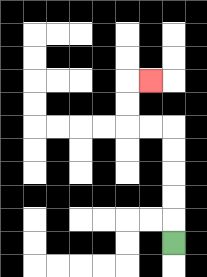{'start': '[7, 10]', 'end': '[6, 3]', 'path_directions': 'U,U,U,U,U,L,L,U,U,R', 'path_coordinates': '[[7, 10], [7, 9], [7, 8], [7, 7], [7, 6], [7, 5], [6, 5], [5, 5], [5, 4], [5, 3], [6, 3]]'}